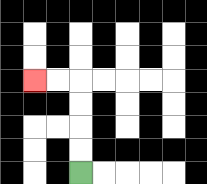{'start': '[3, 7]', 'end': '[1, 3]', 'path_directions': 'U,U,U,U,L,L', 'path_coordinates': '[[3, 7], [3, 6], [3, 5], [3, 4], [3, 3], [2, 3], [1, 3]]'}